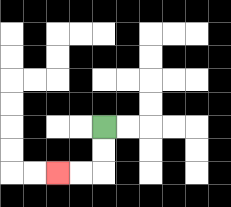{'start': '[4, 5]', 'end': '[2, 7]', 'path_directions': 'D,D,L,L', 'path_coordinates': '[[4, 5], [4, 6], [4, 7], [3, 7], [2, 7]]'}